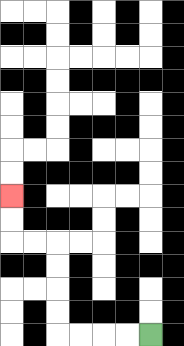{'start': '[6, 14]', 'end': '[0, 8]', 'path_directions': 'L,L,L,L,U,U,U,U,L,L,U,U', 'path_coordinates': '[[6, 14], [5, 14], [4, 14], [3, 14], [2, 14], [2, 13], [2, 12], [2, 11], [2, 10], [1, 10], [0, 10], [0, 9], [0, 8]]'}